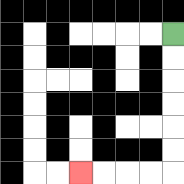{'start': '[7, 1]', 'end': '[3, 7]', 'path_directions': 'D,D,D,D,D,D,L,L,L,L', 'path_coordinates': '[[7, 1], [7, 2], [7, 3], [7, 4], [7, 5], [7, 6], [7, 7], [6, 7], [5, 7], [4, 7], [3, 7]]'}